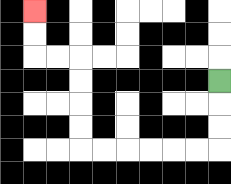{'start': '[9, 3]', 'end': '[1, 0]', 'path_directions': 'D,D,D,L,L,L,L,L,L,U,U,U,U,L,L,U,U', 'path_coordinates': '[[9, 3], [9, 4], [9, 5], [9, 6], [8, 6], [7, 6], [6, 6], [5, 6], [4, 6], [3, 6], [3, 5], [3, 4], [3, 3], [3, 2], [2, 2], [1, 2], [1, 1], [1, 0]]'}